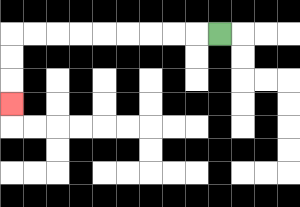{'start': '[9, 1]', 'end': '[0, 4]', 'path_directions': 'L,L,L,L,L,L,L,L,L,D,D,D', 'path_coordinates': '[[9, 1], [8, 1], [7, 1], [6, 1], [5, 1], [4, 1], [3, 1], [2, 1], [1, 1], [0, 1], [0, 2], [0, 3], [0, 4]]'}